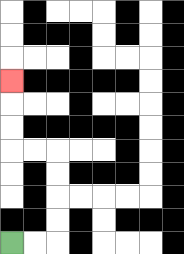{'start': '[0, 10]', 'end': '[0, 3]', 'path_directions': 'R,R,U,U,U,U,L,L,U,U,U', 'path_coordinates': '[[0, 10], [1, 10], [2, 10], [2, 9], [2, 8], [2, 7], [2, 6], [1, 6], [0, 6], [0, 5], [0, 4], [0, 3]]'}